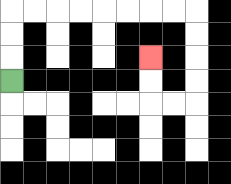{'start': '[0, 3]', 'end': '[6, 2]', 'path_directions': 'U,U,U,R,R,R,R,R,R,R,R,D,D,D,D,L,L,U,U', 'path_coordinates': '[[0, 3], [0, 2], [0, 1], [0, 0], [1, 0], [2, 0], [3, 0], [4, 0], [5, 0], [6, 0], [7, 0], [8, 0], [8, 1], [8, 2], [8, 3], [8, 4], [7, 4], [6, 4], [6, 3], [6, 2]]'}